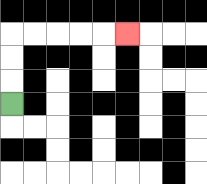{'start': '[0, 4]', 'end': '[5, 1]', 'path_directions': 'U,U,U,R,R,R,R,R', 'path_coordinates': '[[0, 4], [0, 3], [0, 2], [0, 1], [1, 1], [2, 1], [3, 1], [4, 1], [5, 1]]'}